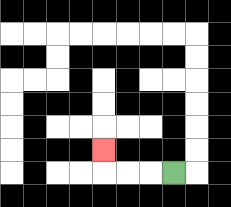{'start': '[7, 7]', 'end': '[4, 6]', 'path_directions': 'L,L,L,U', 'path_coordinates': '[[7, 7], [6, 7], [5, 7], [4, 7], [4, 6]]'}